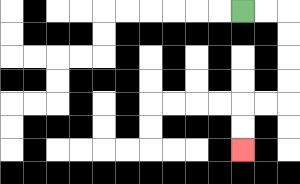{'start': '[10, 0]', 'end': '[10, 6]', 'path_directions': 'R,R,D,D,D,D,L,L,D,D', 'path_coordinates': '[[10, 0], [11, 0], [12, 0], [12, 1], [12, 2], [12, 3], [12, 4], [11, 4], [10, 4], [10, 5], [10, 6]]'}